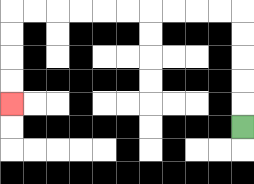{'start': '[10, 5]', 'end': '[0, 4]', 'path_directions': 'U,U,U,U,U,L,L,L,L,L,L,L,L,L,L,D,D,D,D', 'path_coordinates': '[[10, 5], [10, 4], [10, 3], [10, 2], [10, 1], [10, 0], [9, 0], [8, 0], [7, 0], [6, 0], [5, 0], [4, 0], [3, 0], [2, 0], [1, 0], [0, 0], [0, 1], [0, 2], [0, 3], [0, 4]]'}